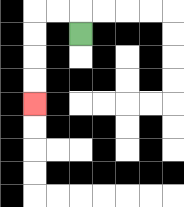{'start': '[3, 1]', 'end': '[1, 4]', 'path_directions': 'U,L,L,D,D,D,D', 'path_coordinates': '[[3, 1], [3, 0], [2, 0], [1, 0], [1, 1], [1, 2], [1, 3], [1, 4]]'}